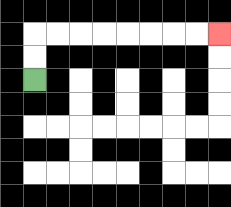{'start': '[1, 3]', 'end': '[9, 1]', 'path_directions': 'U,U,R,R,R,R,R,R,R,R', 'path_coordinates': '[[1, 3], [1, 2], [1, 1], [2, 1], [3, 1], [4, 1], [5, 1], [6, 1], [7, 1], [8, 1], [9, 1]]'}